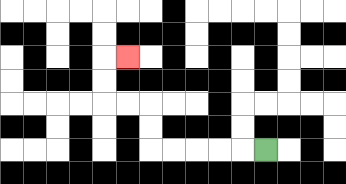{'start': '[11, 6]', 'end': '[5, 2]', 'path_directions': 'L,L,L,L,L,U,U,L,L,U,U,R', 'path_coordinates': '[[11, 6], [10, 6], [9, 6], [8, 6], [7, 6], [6, 6], [6, 5], [6, 4], [5, 4], [4, 4], [4, 3], [4, 2], [5, 2]]'}